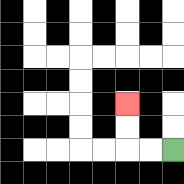{'start': '[7, 6]', 'end': '[5, 4]', 'path_directions': 'L,L,U,U', 'path_coordinates': '[[7, 6], [6, 6], [5, 6], [5, 5], [5, 4]]'}